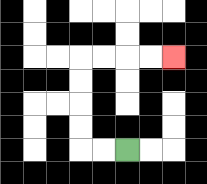{'start': '[5, 6]', 'end': '[7, 2]', 'path_directions': 'L,L,U,U,U,U,R,R,R,R', 'path_coordinates': '[[5, 6], [4, 6], [3, 6], [3, 5], [3, 4], [3, 3], [3, 2], [4, 2], [5, 2], [6, 2], [7, 2]]'}